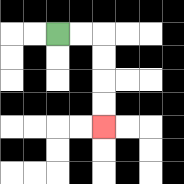{'start': '[2, 1]', 'end': '[4, 5]', 'path_directions': 'R,R,D,D,D,D', 'path_coordinates': '[[2, 1], [3, 1], [4, 1], [4, 2], [4, 3], [4, 4], [4, 5]]'}